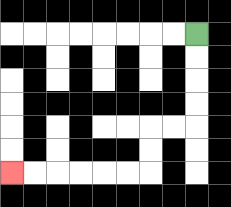{'start': '[8, 1]', 'end': '[0, 7]', 'path_directions': 'D,D,D,D,L,L,D,D,L,L,L,L,L,L', 'path_coordinates': '[[8, 1], [8, 2], [8, 3], [8, 4], [8, 5], [7, 5], [6, 5], [6, 6], [6, 7], [5, 7], [4, 7], [3, 7], [2, 7], [1, 7], [0, 7]]'}